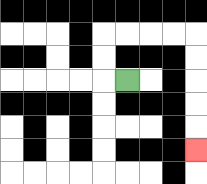{'start': '[5, 3]', 'end': '[8, 6]', 'path_directions': 'L,U,U,R,R,R,R,D,D,D,D,D', 'path_coordinates': '[[5, 3], [4, 3], [4, 2], [4, 1], [5, 1], [6, 1], [7, 1], [8, 1], [8, 2], [8, 3], [8, 4], [8, 5], [8, 6]]'}